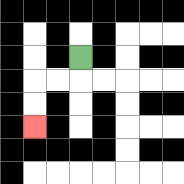{'start': '[3, 2]', 'end': '[1, 5]', 'path_directions': 'D,L,L,D,D', 'path_coordinates': '[[3, 2], [3, 3], [2, 3], [1, 3], [1, 4], [1, 5]]'}